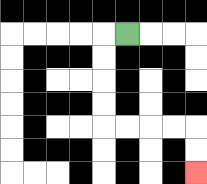{'start': '[5, 1]', 'end': '[8, 7]', 'path_directions': 'L,D,D,D,D,R,R,R,R,D,D', 'path_coordinates': '[[5, 1], [4, 1], [4, 2], [4, 3], [4, 4], [4, 5], [5, 5], [6, 5], [7, 5], [8, 5], [8, 6], [8, 7]]'}